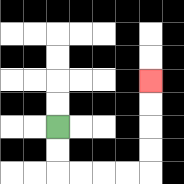{'start': '[2, 5]', 'end': '[6, 3]', 'path_directions': 'D,D,R,R,R,R,U,U,U,U', 'path_coordinates': '[[2, 5], [2, 6], [2, 7], [3, 7], [4, 7], [5, 7], [6, 7], [6, 6], [6, 5], [6, 4], [6, 3]]'}